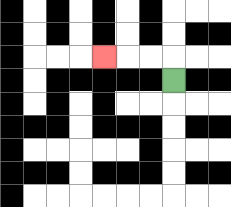{'start': '[7, 3]', 'end': '[4, 2]', 'path_directions': 'U,L,L,L', 'path_coordinates': '[[7, 3], [7, 2], [6, 2], [5, 2], [4, 2]]'}